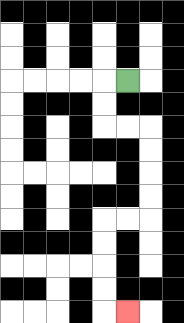{'start': '[5, 3]', 'end': '[5, 13]', 'path_directions': 'L,D,D,R,R,D,D,D,D,L,L,D,D,D,D,R', 'path_coordinates': '[[5, 3], [4, 3], [4, 4], [4, 5], [5, 5], [6, 5], [6, 6], [6, 7], [6, 8], [6, 9], [5, 9], [4, 9], [4, 10], [4, 11], [4, 12], [4, 13], [5, 13]]'}